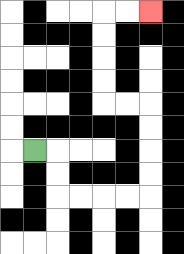{'start': '[1, 6]', 'end': '[6, 0]', 'path_directions': 'R,D,D,R,R,R,R,U,U,U,U,L,L,U,U,U,U,R,R', 'path_coordinates': '[[1, 6], [2, 6], [2, 7], [2, 8], [3, 8], [4, 8], [5, 8], [6, 8], [6, 7], [6, 6], [6, 5], [6, 4], [5, 4], [4, 4], [4, 3], [4, 2], [4, 1], [4, 0], [5, 0], [6, 0]]'}